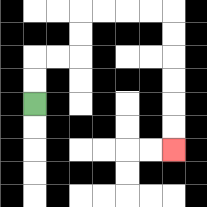{'start': '[1, 4]', 'end': '[7, 6]', 'path_directions': 'U,U,R,R,U,U,R,R,R,R,D,D,D,D,D,D', 'path_coordinates': '[[1, 4], [1, 3], [1, 2], [2, 2], [3, 2], [3, 1], [3, 0], [4, 0], [5, 0], [6, 0], [7, 0], [7, 1], [7, 2], [7, 3], [7, 4], [7, 5], [7, 6]]'}